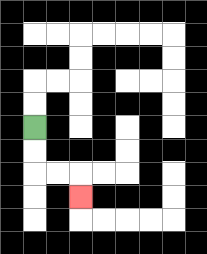{'start': '[1, 5]', 'end': '[3, 8]', 'path_directions': 'D,D,R,R,D', 'path_coordinates': '[[1, 5], [1, 6], [1, 7], [2, 7], [3, 7], [3, 8]]'}